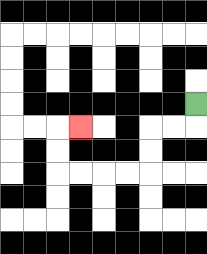{'start': '[8, 4]', 'end': '[3, 5]', 'path_directions': 'D,L,L,D,D,L,L,L,L,U,U,R', 'path_coordinates': '[[8, 4], [8, 5], [7, 5], [6, 5], [6, 6], [6, 7], [5, 7], [4, 7], [3, 7], [2, 7], [2, 6], [2, 5], [3, 5]]'}